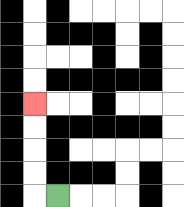{'start': '[2, 8]', 'end': '[1, 4]', 'path_directions': 'L,U,U,U,U', 'path_coordinates': '[[2, 8], [1, 8], [1, 7], [1, 6], [1, 5], [1, 4]]'}